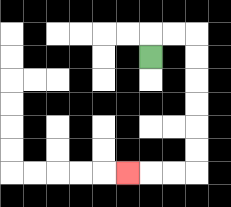{'start': '[6, 2]', 'end': '[5, 7]', 'path_directions': 'U,R,R,D,D,D,D,D,D,L,L,L', 'path_coordinates': '[[6, 2], [6, 1], [7, 1], [8, 1], [8, 2], [8, 3], [8, 4], [8, 5], [8, 6], [8, 7], [7, 7], [6, 7], [5, 7]]'}